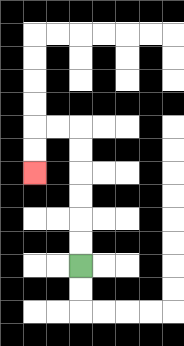{'start': '[3, 11]', 'end': '[1, 7]', 'path_directions': 'U,U,U,U,U,U,L,L,D,D', 'path_coordinates': '[[3, 11], [3, 10], [3, 9], [3, 8], [3, 7], [3, 6], [3, 5], [2, 5], [1, 5], [1, 6], [1, 7]]'}